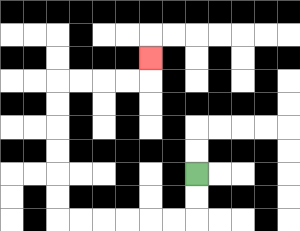{'start': '[8, 7]', 'end': '[6, 2]', 'path_directions': 'D,D,L,L,L,L,L,L,U,U,U,U,U,U,R,R,R,R,U', 'path_coordinates': '[[8, 7], [8, 8], [8, 9], [7, 9], [6, 9], [5, 9], [4, 9], [3, 9], [2, 9], [2, 8], [2, 7], [2, 6], [2, 5], [2, 4], [2, 3], [3, 3], [4, 3], [5, 3], [6, 3], [6, 2]]'}